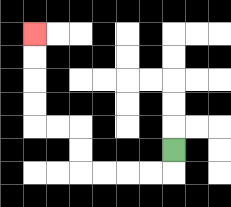{'start': '[7, 6]', 'end': '[1, 1]', 'path_directions': 'D,L,L,L,L,U,U,L,L,U,U,U,U', 'path_coordinates': '[[7, 6], [7, 7], [6, 7], [5, 7], [4, 7], [3, 7], [3, 6], [3, 5], [2, 5], [1, 5], [1, 4], [1, 3], [1, 2], [1, 1]]'}